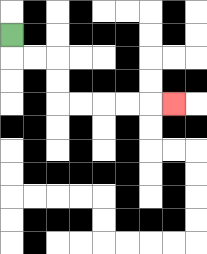{'start': '[0, 1]', 'end': '[7, 4]', 'path_directions': 'D,R,R,D,D,R,R,R,R,R', 'path_coordinates': '[[0, 1], [0, 2], [1, 2], [2, 2], [2, 3], [2, 4], [3, 4], [4, 4], [5, 4], [6, 4], [7, 4]]'}